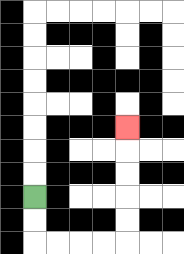{'start': '[1, 8]', 'end': '[5, 5]', 'path_directions': 'D,D,R,R,R,R,U,U,U,U,U', 'path_coordinates': '[[1, 8], [1, 9], [1, 10], [2, 10], [3, 10], [4, 10], [5, 10], [5, 9], [5, 8], [5, 7], [5, 6], [5, 5]]'}